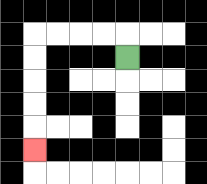{'start': '[5, 2]', 'end': '[1, 6]', 'path_directions': 'U,L,L,L,L,D,D,D,D,D', 'path_coordinates': '[[5, 2], [5, 1], [4, 1], [3, 1], [2, 1], [1, 1], [1, 2], [1, 3], [1, 4], [1, 5], [1, 6]]'}